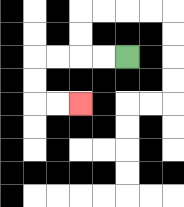{'start': '[5, 2]', 'end': '[3, 4]', 'path_directions': 'L,L,L,L,D,D,R,R', 'path_coordinates': '[[5, 2], [4, 2], [3, 2], [2, 2], [1, 2], [1, 3], [1, 4], [2, 4], [3, 4]]'}